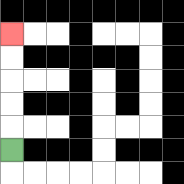{'start': '[0, 6]', 'end': '[0, 1]', 'path_directions': 'U,U,U,U,U', 'path_coordinates': '[[0, 6], [0, 5], [0, 4], [0, 3], [0, 2], [0, 1]]'}